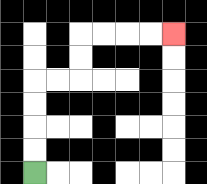{'start': '[1, 7]', 'end': '[7, 1]', 'path_directions': 'U,U,U,U,R,R,U,U,R,R,R,R', 'path_coordinates': '[[1, 7], [1, 6], [1, 5], [1, 4], [1, 3], [2, 3], [3, 3], [3, 2], [3, 1], [4, 1], [5, 1], [6, 1], [7, 1]]'}